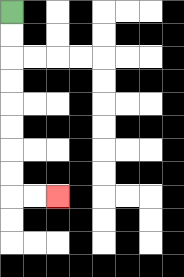{'start': '[0, 0]', 'end': '[2, 8]', 'path_directions': 'D,D,D,D,D,D,D,D,R,R', 'path_coordinates': '[[0, 0], [0, 1], [0, 2], [0, 3], [0, 4], [0, 5], [0, 6], [0, 7], [0, 8], [1, 8], [2, 8]]'}